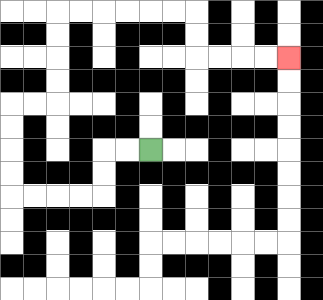{'start': '[6, 6]', 'end': '[12, 2]', 'path_directions': 'L,L,D,D,L,L,L,L,U,U,U,U,R,R,U,U,U,U,R,R,R,R,R,R,D,D,R,R,R,R', 'path_coordinates': '[[6, 6], [5, 6], [4, 6], [4, 7], [4, 8], [3, 8], [2, 8], [1, 8], [0, 8], [0, 7], [0, 6], [0, 5], [0, 4], [1, 4], [2, 4], [2, 3], [2, 2], [2, 1], [2, 0], [3, 0], [4, 0], [5, 0], [6, 0], [7, 0], [8, 0], [8, 1], [8, 2], [9, 2], [10, 2], [11, 2], [12, 2]]'}